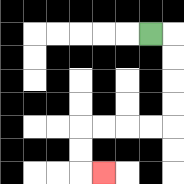{'start': '[6, 1]', 'end': '[4, 7]', 'path_directions': 'R,D,D,D,D,L,L,L,L,D,D,R', 'path_coordinates': '[[6, 1], [7, 1], [7, 2], [7, 3], [7, 4], [7, 5], [6, 5], [5, 5], [4, 5], [3, 5], [3, 6], [3, 7], [4, 7]]'}